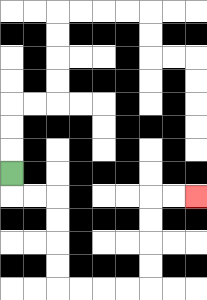{'start': '[0, 7]', 'end': '[8, 8]', 'path_directions': 'D,R,R,D,D,D,D,R,R,R,R,U,U,U,U,R,R', 'path_coordinates': '[[0, 7], [0, 8], [1, 8], [2, 8], [2, 9], [2, 10], [2, 11], [2, 12], [3, 12], [4, 12], [5, 12], [6, 12], [6, 11], [6, 10], [6, 9], [6, 8], [7, 8], [8, 8]]'}